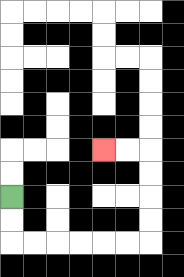{'start': '[0, 8]', 'end': '[4, 6]', 'path_directions': 'D,D,R,R,R,R,R,R,U,U,U,U,L,L', 'path_coordinates': '[[0, 8], [0, 9], [0, 10], [1, 10], [2, 10], [3, 10], [4, 10], [5, 10], [6, 10], [6, 9], [6, 8], [6, 7], [6, 6], [5, 6], [4, 6]]'}